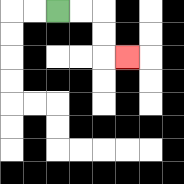{'start': '[2, 0]', 'end': '[5, 2]', 'path_directions': 'R,R,D,D,R', 'path_coordinates': '[[2, 0], [3, 0], [4, 0], [4, 1], [4, 2], [5, 2]]'}